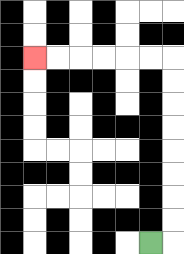{'start': '[6, 10]', 'end': '[1, 2]', 'path_directions': 'R,U,U,U,U,U,U,U,U,L,L,L,L,L,L', 'path_coordinates': '[[6, 10], [7, 10], [7, 9], [7, 8], [7, 7], [7, 6], [7, 5], [7, 4], [7, 3], [7, 2], [6, 2], [5, 2], [4, 2], [3, 2], [2, 2], [1, 2]]'}